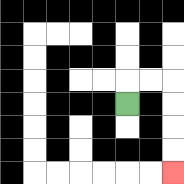{'start': '[5, 4]', 'end': '[7, 7]', 'path_directions': 'U,R,R,D,D,D,D', 'path_coordinates': '[[5, 4], [5, 3], [6, 3], [7, 3], [7, 4], [7, 5], [7, 6], [7, 7]]'}